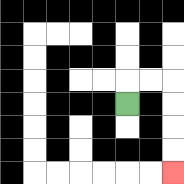{'start': '[5, 4]', 'end': '[7, 7]', 'path_directions': 'U,R,R,D,D,D,D', 'path_coordinates': '[[5, 4], [5, 3], [6, 3], [7, 3], [7, 4], [7, 5], [7, 6], [7, 7]]'}